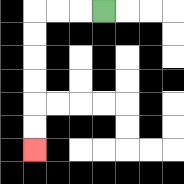{'start': '[4, 0]', 'end': '[1, 6]', 'path_directions': 'L,L,L,D,D,D,D,D,D', 'path_coordinates': '[[4, 0], [3, 0], [2, 0], [1, 0], [1, 1], [1, 2], [1, 3], [1, 4], [1, 5], [1, 6]]'}